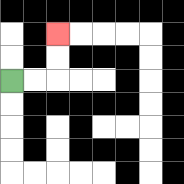{'start': '[0, 3]', 'end': '[2, 1]', 'path_directions': 'R,R,U,U', 'path_coordinates': '[[0, 3], [1, 3], [2, 3], [2, 2], [2, 1]]'}